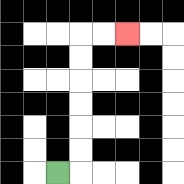{'start': '[2, 7]', 'end': '[5, 1]', 'path_directions': 'R,U,U,U,U,U,U,R,R', 'path_coordinates': '[[2, 7], [3, 7], [3, 6], [3, 5], [3, 4], [3, 3], [3, 2], [3, 1], [4, 1], [5, 1]]'}